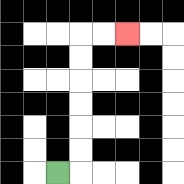{'start': '[2, 7]', 'end': '[5, 1]', 'path_directions': 'R,U,U,U,U,U,U,R,R', 'path_coordinates': '[[2, 7], [3, 7], [3, 6], [3, 5], [3, 4], [3, 3], [3, 2], [3, 1], [4, 1], [5, 1]]'}